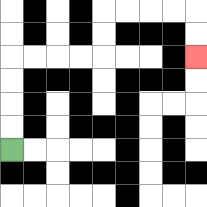{'start': '[0, 6]', 'end': '[8, 2]', 'path_directions': 'U,U,U,U,R,R,R,R,U,U,R,R,R,R,D,D', 'path_coordinates': '[[0, 6], [0, 5], [0, 4], [0, 3], [0, 2], [1, 2], [2, 2], [3, 2], [4, 2], [4, 1], [4, 0], [5, 0], [6, 0], [7, 0], [8, 0], [8, 1], [8, 2]]'}